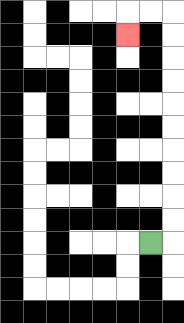{'start': '[6, 10]', 'end': '[5, 1]', 'path_directions': 'R,U,U,U,U,U,U,U,U,U,U,L,L,D', 'path_coordinates': '[[6, 10], [7, 10], [7, 9], [7, 8], [7, 7], [7, 6], [7, 5], [7, 4], [7, 3], [7, 2], [7, 1], [7, 0], [6, 0], [5, 0], [5, 1]]'}